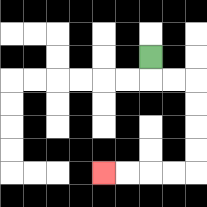{'start': '[6, 2]', 'end': '[4, 7]', 'path_directions': 'D,R,R,D,D,D,D,L,L,L,L', 'path_coordinates': '[[6, 2], [6, 3], [7, 3], [8, 3], [8, 4], [8, 5], [8, 6], [8, 7], [7, 7], [6, 7], [5, 7], [4, 7]]'}